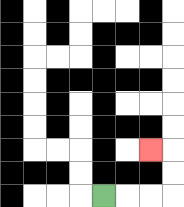{'start': '[4, 8]', 'end': '[6, 6]', 'path_directions': 'R,R,R,U,U,L', 'path_coordinates': '[[4, 8], [5, 8], [6, 8], [7, 8], [7, 7], [7, 6], [6, 6]]'}